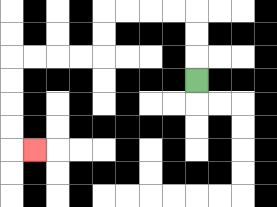{'start': '[8, 3]', 'end': '[1, 6]', 'path_directions': 'U,U,U,L,L,L,L,D,D,L,L,L,L,D,D,D,D,R', 'path_coordinates': '[[8, 3], [8, 2], [8, 1], [8, 0], [7, 0], [6, 0], [5, 0], [4, 0], [4, 1], [4, 2], [3, 2], [2, 2], [1, 2], [0, 2], [0, 3], [0, 4], [0, 5], [0, 6], [1, 6]]'}